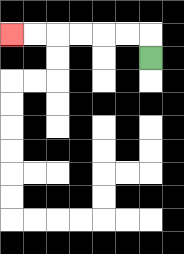{'start': '[6, 2]', 'end': '[0, 1]', 'path_directions': 'U,L,L,L,L,L,L', 'path_coordinates': '[[6, 2], [6, 1], [5, 1], [4, 1], [3, 1], [2, 1], [1, 1], [0, 1]]'}